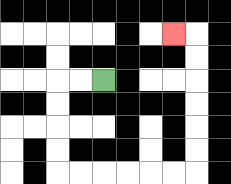{'start': '[4, 3]', 'end': '[7, 1]', 'path_directions': 'L,L,D,D,D,D,R,R,R,R,R,R,U,U,U,U,U,U,L', 'path_coordinates': '[[4, 3], [3, 3], [2, 3], [2, 4], [2, 5], [2, 6], [2, 7], [3, 7], [4, 7], [5, 7], [6, 7], [7, 7], [8, 7], [8, 6], [8, 5], [8, 4], [8, 3], [8, 2], [8, 1], [7, 1]]'}